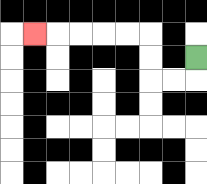{'start': '[8, 2]', 'end': '[1, 1]', 'path_directions': 'D,L,L,U,U,L,L,L,L,L', 'path_coordinates': '[[8, 2], [8, 3], [7, 3], [6, 3], [6, 2], [6, 1], [5, 1], [4, 1], [3, 1], [2, 1], [1, 1]]'}